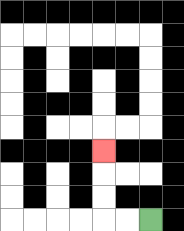{'start': '[6, 9]', 'end': '[4, 6]', 'path_directions': 'L,L,U,U,U', 'path_coordinates': '[[6, 9], [5, 9], [4, 9], [4, 8], [4, 7], [4, 6]]'}